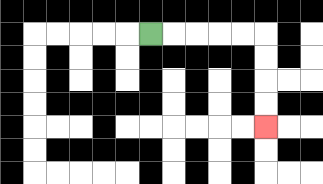{'start': '[6, 1]', 'end': '[11, 5]', 'path_directions': 'R,R,R,R,R,D,D,D,D', 'path_coordinates': '[[6, 1], [7, 1], [8, 1], [9, 1], [10, 1], [11, 1], [11, 2], [11, 3], [11, 4], [11, 5]]'}